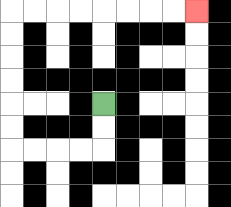{'start': '[4, 4]', 'end': '[8, 0]', 'path_directions': 'D,D,L,L,L,L,U,U,U,U,U,U,R,R,R,R,R,R,R,R', 'path_coordinates': '[[4, 4], [4, 5], [4, 6], [3, 6], [2, 6], [1, 6], [0, 6], [0, 5], [0, 4], [0, 3], [0, 2], [0, 1], [0, 0], [1, 0], [2, 0], [3, 0], [4, 0], [5, 0], [6, 0], [7, 0], [8, 0]]'}